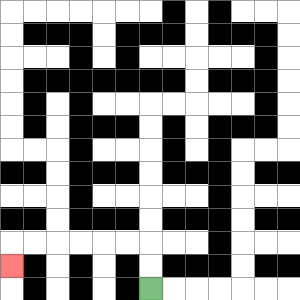{'start': '[6, 12]', 'end': '[0, 11]', 'path_directions': 'U,U,L,L,L,L,L,L,D', 'path_coordinates': '[[6, 12], [6, 11], [6, 10], [5, 10], [4, 10], [3, 10], [2, 10], [1, 10], [0, 10], [0, 11]]'}